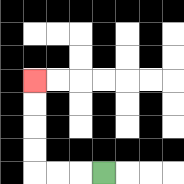{'start': '[4, 7]', 'end': '[1, 3]', 'path_directions': 'L,L,L,U,U,U,U', 'path_coordinates': '[[4, 7], [3, 7], [2, 7], [1, 7], [1, 6], [1, 5], [1, 4], [1, 3]]'}